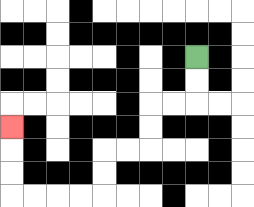{'start': '[8, 2]', 'end': '[0, 5]', 'path_directions': 'D,D,L,L,D,D,L,L,D,D,L,L,L,L,U,U,U', 'path_coordinates': '[[8, 2], [8, 3], [8, 4], [7, 4], [6, 4], [6, 5], [6, 6], [5, 6], [4, 6], [4, 7], [4, 8], [3, 8], [2, 8], [1, 8], [0, 8], [0, 7], [0, 6], [0, 5]]'}